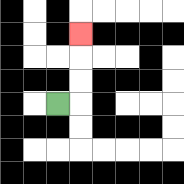{'start': '[2, 4]', 'end': '[3, 1]', 'path_directions': 'R,U,U,U', 'path_coordinates': '[[2, 4], [3, 4], [3, 3], [3, 2], [3, 1]]'}